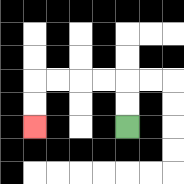{'start': '[5, 5]', 'end': '[1, 5]', 'path_directions': 'U,U,L,L,L,L,D,D', 'path_coordinates': '[[5, 5], [5, 4], [5, 3], [4, 3], [3, 3], [2, 3], [1, 3], [1, 4], [1, 5]]'}